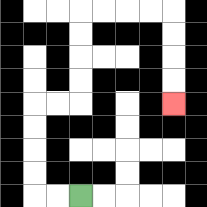{'start': '[3, 8]', 'end': '[7, 4]', 'path_directions': 'L,L,U,U,U,U,R,R,U,U,U,U,R,R,R,R,D,D,D,D', 'path_coordinates': '[[3, 8], [2, 8], [1, 8], [1, 7], [1, 6], [1, 5], [1, 4], [2, 4], [3, 4], [3, 3], [3, 2], [3, 1], [3, 0], [4, 0], [5, 0], [6, 0], [7, 0], [7, 1], [7, 2], [7, 3], [7, 4]]'}